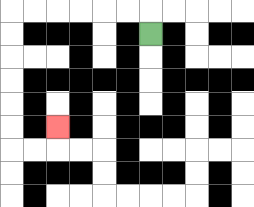{'start': '[6, 1]', 'end': '[2, 5]', 'path_directions': 'U,L,L,L,L,L,L,D,D,D,D,D,D,R,R,U', 'path_coordinates': '[[6, 1], [6, 0], [5, 0], [4, 0], [3, 0], [2, 0], [1, 0], [0, 0], [0, 1], [0, 2], [0, 3], [0, 4], [0, 5], [0, 6], [1, 6], [2, 6], [2, 5]]'}